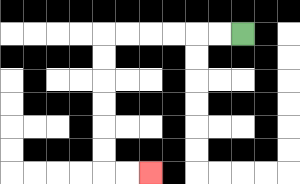{'start': '[10, 1]', 'end': '[6, 7]', 'path_directions': 'L,L,L,L,L,L,D,D,D,D,D,D,R,R', 'path_coordinates': '[[10, 1], [9, 1], [8, 1], [7, 1], [6, 1], [5, 1], [4, 1], [4, 2], [4, 3], [4, 4], [4, 5], [4, 6], [4, 7], [5, 7], [6, 7]]'}